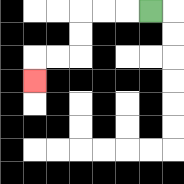{'start': '[6, 0]', 'end': '[1, 3]', 'path_directions': 'L,L,L,D,D,L,L,D', 'path_coordinates': '[[6, 0], [5, 0], [4, 0], [3, 0], [3, 1], [3, 2], [2, 2], [1, 2], [1, 3]]'}